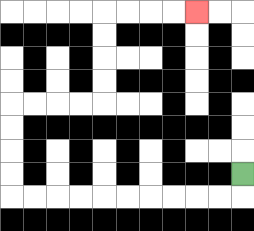{'start': '[10, 7]', 'end': '[8, 0]', 'path_directions': 'D,L,L,L,L,L,L,L,L,L,L,U,U,U,U,R,R,R,R,U,U,U,U,R,R,R,R', 'path_coordinates': '[[10, 7], [10, 8], [9, 8], [8, 8], [7, 8], [6, 8], [5, 8], [4, 8], [3, 8], [2, 8], [1, 8], [0, 8], [0, 7], [0, 6], [0, 5], [0, 4], [1, 4], [2, 4], [3, 4], [4, 4], [4, 3], [4, 2], [4, 1], [4, 0], [5, 0], [6, 0], [7, 0], [8, 0]]'}